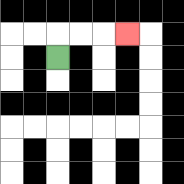{'start': '[2, 2]', 'end': '[5, 1]', 'path_directions': 'U,R,R,R', 'path_coordinates': '[[2, 2], [2, 1], [3, 1], [4, 1], [5, 1]]'}